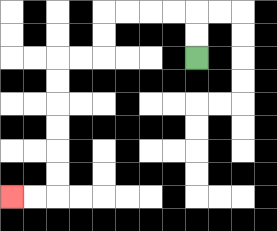{'start': '[8, 2]', 'end': '[0, 8]', 'path_directions': 'U,U,L,L,L,L,D,D,L,L,D,D,D,D,D,D,L,L', 'path_coordinates': '[[8, 2], [8, 1], [8, 0], [7, 0], [6, 0], [5, 0], [4, 0], [4, 1], [4, 2], [3, 2], [2, 2], [2, 3], [2, 4], [2, 5], [2, 6], [2, 7], [2, 8], [1, 8], [0, 8]]'}